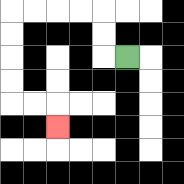{'start': '[5, 2]', 'end': '[2, 5]', 'path_directions': 'L,U,U,L,L,L,L,D,D,D,D,R,R,D', 'path_coordinates': '[[5, 2], [4, 2], [4, 1], [4, 0], [3, 0], [2, 0], [1, 0], [0, 0], [0, 1], [0, 2], [0, 3], [0, 4], [1, 4], [2, 4], [2, 5]]'}